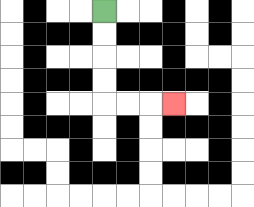{'start': '[4, 0]', 'end': '[7, 4]', 'path_directions': 'D,D,D,D,R,R,R', 'path_coordinates': '[[4, 0], [4, 1], [4, 2], [4, 3], [4, 4], [5, 4], [6, 4], [7, 4]]'}